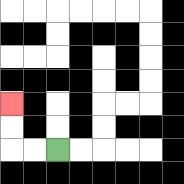{'start': '[2, 6]', 'end': '[0, 4]', 'path_directions': 'L,L,U,U', 'path_coordinates': '[[2, 6], [1, 6], [0, 6], [0, 5], [0, 4]]'}